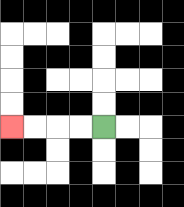{'start': '[4, 5]', 'end': '[0, 5]', 'path_directions': 'L,L,L,L', 'path_coordinates': '[[4, 5], [3, 5], [2, 5], [1, 5], [0, 5]]'}